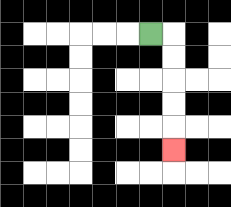{'start': '[6, 1]', 'end': '[7, 6]', 'path_directions': 'R,D,D,D,D,D', 'path_coordinates': '[[6, 1], [7, 1], [7, 2], [7, 3], [7, 4], [7, 5], [7, 6]]'}